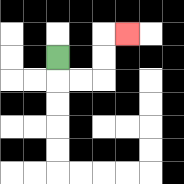{'start': '[2, 2]', 'end': '[5, 1]', 'path_directions': 'D,R,R,U,U,R', 'path_coordinates': '[[2, 2], [2, 3], [3, 3], [4, 3], [4, 2], [4, 1], [5, 1]]'}